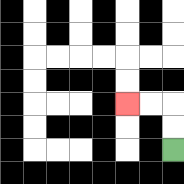{'start': '[7, 6]', 'end': '[5, 4]', 'path_directions': 'U,U,L,L', 'path_coordinates': '[[7, 6], [7, 5], [7, 4], [6, 4], [5, 4]]'}